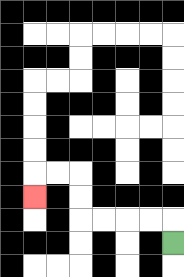{'start': '[7, 10]', 'end': '[1, 8]', 'path_directions': 'U,L,L,L,L,U,U,L,L,D', 'path_coordinates': '[[7, 10], [7, 9], [6, 9], [5, 9], [4, 9], [3, 9], [3, 8], [3, 7], [2, 7], [1, 7], [1, 8]]'}